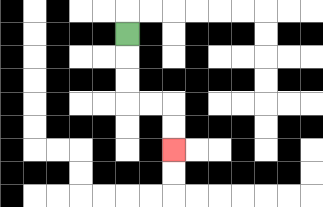{'start': '[5, 1]', 'end': '[7, 6]', 'path_directions': 'D,D,D,R,R,D,D', 'path_coordinates': '[[5, 1], [5, 2], [5, 3], [5, 4], [6, 4], [7, 4], [7, 5], [7, 6]]'}